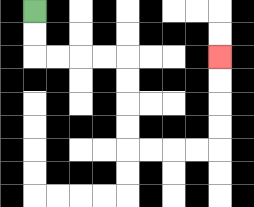{'start': '[1, 0]', 'end': '[9, 2]', 'path_directions': 'D,D,R,R,R,R,D,D,D,D,R,R,R,R,U,U,U,U', 'path_coordinates': '[[1, 0], [1, 1], [1, 2], [2, 2], [3, 2], [4, 2], [5, 2], [5, 3], [5, 4], [5, 5], [5, 6], [6, 6], [7, 6], [8, 6], [9, 6], [9, 5], [9, 4], [9, 3], [9, 2]]'}